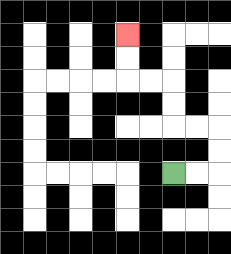{'start': '[7, 7]', 'end': '[5, 1]', 'path_directions': 'R,R,U,U,L,L,U,U,L,L,U,U', 'path_coordinates': '[[7, 7], [8, 7], [9, 7], [9, 6], [9, 5], [8, 5], [7, 5], [7, 4], [7, 3], [6, 3], [5, 3], [5, 2], [5, 1]]'}